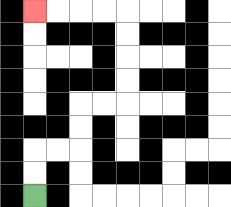{'start': '[1, 8]', 'end': '[1, 0]', 'path_directions': 'U,U,R,R,U,U,R,R,U,U,U,U,L,L,L,L', 'path_coordinates': '[[1, 8], [1, 7], [1, 6], [2, 6], [3, 6], [3, 5], [3, 4], [4, 4], [5, 4], [5, 3], [5, 2], [5, 1], [5, 0], [4, 0], [3, 0], [2, 0], [1, 0]]'}